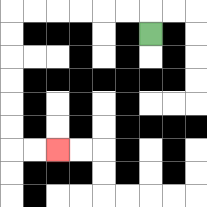{'start': '[6, 1]', 'end': '[2, 6]', 'path_directions': 'U,L,L,L,L,L,L,D,D,D,D,D,D,R,R', 'path_coordinates': '[[6, 1], [6, 0], [5, 0], [4, 0], [3, 0], [2, 0], [1, 0], [0, 0], [0, 1], [0, 2], [0, 3], [0, 4], [0, 5], [0, 6], [1, 6], [2, 6]]'}